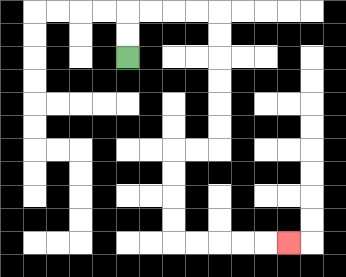{'start': '[5, 2]', 'end': '[12, 10]', 'path_directions': 'U,U,R,R,R,R,D,D,D,D,D,D,L,L,D,D,D,D,R,R,R,R,R', 'path_coordinates': '[[5, 2], [5, 1], [5, 0], [6, 0], [7, 0], [8, 0], [9, 0], [9, 1], [9, 2], [9, 3], [9, 4], [9, 5], [9, 6], [8, 6], [7, 6], [7, 7], [7, 8], [7, 9], [7, 10], [8, 10], [9, 10], [10, 10], [11, 10], [12, 10]]'}